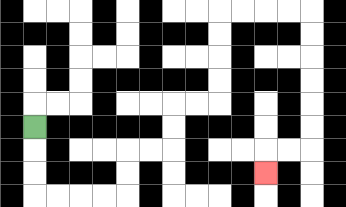{'start': '[1, 5]', 'end': '[11, 7]', 'path_directions': 'D,D,D,R,R,R,R,U,U,R,R,U,U,R,R,U,U,U,U,R,R,R,R,D,D,D,D,D,D,L,L,D', 'path_coordinates': '[[1, 5], [1, 6], [1, 7], [1, 8], [2, 8], [3, 8], [4, 8], [5, 8], [5, 7], [5, 6], [6, 6], [7, 6], [7, 5], [7, 4], [8, 4], [9, 4], [9, 3], [9, 2], [9, 1], [9, 0], [10, 0], [11, 0], [12, 0], [13, 0], [13, 1], [13, 2], [13, 3], [13, 4], [13, 5], [13, 6], [12, 6], [11, 6], [11, 7]]'}